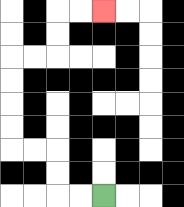{'start': '[4, 8]', 'end': '[4, 0]', 'path_directions': 'L,L,U,U,L,L,U,U,U,U,R,R,U,U,R,R', 'path_coordinates': '[[4, 8], [3, 8], [2, 8], [2, 7], [2, 6], [1, 6], [0, 6], [0, 5], [0, 4], [0, 3], [0, 2], [1, 2], [2, 2], [2, 1], [2, 0], [3, 0], [4, 0]]'}